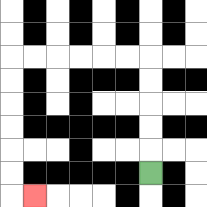{'start': '[6, 7]', 'end': '[1, 8]', 'path_directions': 'U,U,U,U,U,L,L,L,L,L,L,D,D,D,D,D,D,R', 'path_coordinates': '[[6, 7], [6, 6], [6, 5], [6, 4], [6, 3], [6, 2], [5, 2], [4, 2], [3, 2], [2, 2], [1, 2], [0, 2], [0, 3], [0, 4], [0, 5], [0, 6], [0, 7], [0, 8], [1, 8]]'}